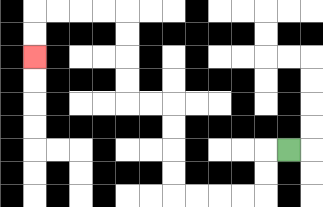{'start': '[12, 6]', 'end': '[1, 2]', 'path_directions': 'L,D,D,L,L,L,L,U,U,U,U,L,L,U,U,U,U,L,L,L,L,D,D', 'path_coordinates': '[[12, 6], [11, 6], [11, 7], [11, 8], [10, 8], [9, 8], [8, 8], [7, 8], [7, 7], [7, 6], [7, 5], [7, 4], [6, 4], [5, 4], [5, 3], [5, 2], [5, 1], [5, 0], [4, 0], [3, 0], [2, 0], [1, 0], [1, 1], [1, 2]]'}